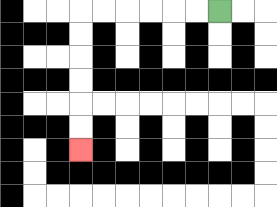{'start': '[9, 0]', 'end': '[3, 6]', 'path_directions': 'L,L,L,L,L,L,D,D,D,D,D,D', 'path_coordinates': '[[9, 0], [8, 0], [7, 0], [6, 0], [5, 0], [4, 0], [3, 0], [3, 1], [3, 2], [3, 3], [3, 4], [3, 5], [3, 6]]'}